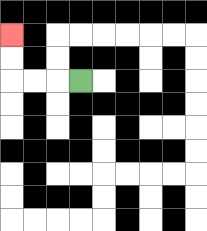{'start': '[3, 3]', 'end': '[0, 1]', 'path_directions': 'L,L,L,U,U', 'path_coordinates': '[[3, 3], [2, 3], [1, 3], [0, 3], [0, 2], [0, 1]]'}